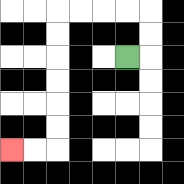{'start': '[5, 2]', 'end': '[0, 6]', 'path_directions': 'R,U,U,L,L,L,L,D,D,D,D,D,D,L,L', 'path_coordinates': '[[5, 2], [6, 2], [6, 1], [6, 0], [5, 0], [4, 0], [3, 0], [2, 0], [2, 1], [2, 2], [2, 3], [2, 4], [2, 5], [2, 6], [1, 6], [0, 6]]'}